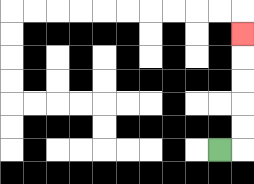{'start': '[9, 6]', 'end': '[10, 1]', 'path_directions': 'R,U,U,U,U,U', 'path_coordinates': '[[9, 6], [10, 6], [10, 5], [10, 4], [10, 3], [10, 2], [10, 1]]'}